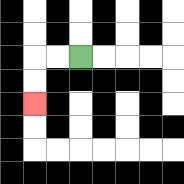{'start': '[3, 2]', 'end': '[1, 4]', 'path_directions': 'L,L,D,D', 'path_coordinates': '[[3, 2], [2, 2], [1, 2], [1, 3], [1, 4]]'}